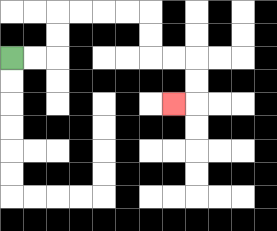{'start': '[0, 2]', 'end': '[7, 4]', 'path_directions': 'R,R,U,U,R,R,R,R,D,D,R,R,D,D,L', 'path_coordinates': '[[0, 2], [1, 2], [2, 2], [2, 1], [2, 0], [3, 0], [4, 0], [5, 0], [6, 0], [6, 1], [6, 2], [7, 2], [8, 2], [8, 3], [8, 4], [7, 4]]'}